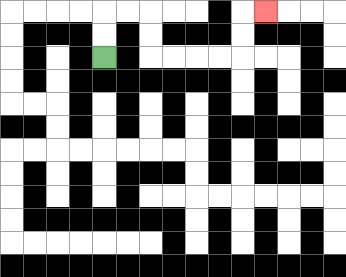{'start': '[4, 2]', 'end': '[11, 0]', 'path_directions': 'U,U,R,R,D,D,R,R,R,R,U,U,R', 'path_coordinates': '[[4, 2], [4, 1], [4, 0], [5, 0], [6, 0], [6, 1], [6, 2], [7, 2], [8, 2], [9, 2], [10, 2], [10, 1], [10, 0], [11, 0]]'}